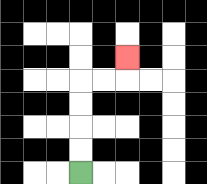{'start': '[3, 7]', 'end': '[5, 2]', 'path_directions': 'U,U,U,U,R,R,U', 'path_coordinates': '[[3, 7], [3, 6], [3, 5], [3, 4], [3, 3], [4, 3], [5, 3], [5, 2]]'}